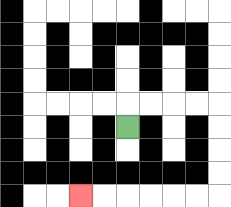{'start': '[5, 5]', 'end': '[3, 8]', 'path_directions': 'U,R,R,R,R,D,D,D,D,L,L,L,L,L,L', 'path_coordinates': '[[5, 5], [5, 4], [6, 4], [7, 4], [8, 4], [9, 4], [9, 5], [9, 6], [9, 7], [9, 8], [8, 8], [7, 8], [6, 8], [5, 8], [4, 8], [3, 8]]'}